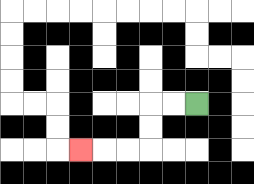{'start': '[8, 4]', 'end': '[3, 6]', 'path_directions': 'L,L,D,D,L,L,L', 'path_coordinates': '[[8, 4], [7, 4], [6, 4], [6, 5], [6, 6], [5, 6], [4, 6], [3, 6]]'}